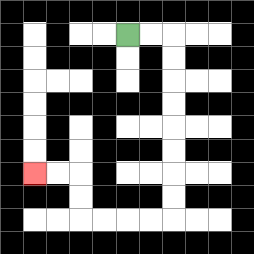{'start': '[5, 1]', 'end': '[1, 7]', 'path_directions': 'R,R,D,D,D,D,D,D,D,D,L,L,L,L,U,U,L,L', 'path_coordinates': '[[5, 1], [6, 1], [7, 1], [7, 2], [7, 3], [7, 4], [7, 5], [7, 6], [7, 7], [7, 8], [7, 9], [6, 9], [5, 9], [4, 9], [3, 9], [3, 8], [3, 7], [2, 7], [1, 7]]'}